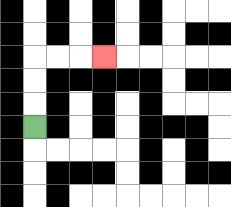{'start': '[1, 5]', 'end': '[4, 2]', 'path_directions': 'U,U,U,R,R,R', 'path_coordinates': '[[1, 5], [1, 4], [1, 3], [1, 2], [2, 2], [3, 2], [4, 2]]'}